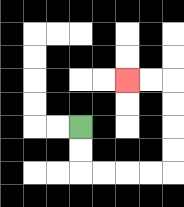{'start': '[3, 5]', 'end': '[5, 3]', 'path_directions': 'D,D,R,R,R,R,U,U,U,U,L,L', 'path_coordinates': '[[3, 5], [3, 6], [3, 7], [4, 7], [5, 7], [6, 7], [7, 7], [7, 6], [7, 5], [7, 4], [7, 3], [6, 3], [5, 3]]'}